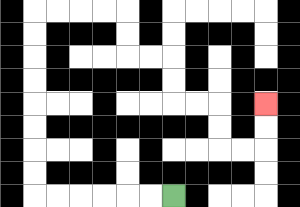{'start': '[7, 8]', 'end': '[11, 4]', 'path_directions': 'L,L,L,L,L,L,U,U,U,U,U,U,U,U,R,R,R,R,D,D,R,R,D,D,R,R,D,D,R,R,U,U', 'path_coordinates': '[[7, 8], [6, 8], [5, 8], [4, 8], [3, 8], [2, 8], [1, 8], [1, 7], [1, 6], [1, 5], [1, 4], [1, 3], [1, 2], [1, 1], [1, 0], [2, 0], [3, 0], [4, 0], [5, 0], [5, 1], [5, 2], [6, 2], [7, 2], [7, 3], [7, 4], [8, 4], [9, 4], [9, 5], [9, 6], [10, 6], [11, 6], [11, 5], [11, 4]]'}